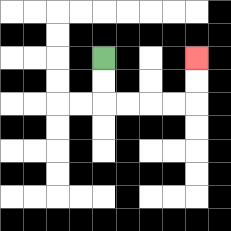{'start': '[4, 2]', 'end': '[8, 2]', 'path_directions': 'D,D,R,R,R,R,U,U', 'path_coordinates': '[[4, 2], [4, 3], [4, 4], [5, 4], [6, 4], [7, 4], [8, 4], [8, 3], [8, 2]]'}